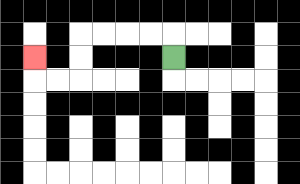{'start': '[7, 2]', 'end': '[1, 2]', 'path_directions': 'U,L,L,L,L,D,D,L,L,U', 'path_coordinates': '[[7, 2], [7, 1], [6, 1], [5, 1], [4, 1], [3, 1], [3, 2], [3, 3], [2, 3], [1, 3], [1, 2]]'}